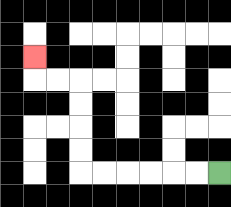{'start': '[9, 7]', 'end': '[1, 2]', 'path_directions': 'L,L,L,L,L,L,U,U,U,U,L,L,U', 'path_coordinates': '[[9, 7], [8, 7], [7, 7], [6, 7], [5, 7], [4, 7], [3, 7], [3, 6], [3, 5], [3, 4], [3, 3], [2, 3], [1, 3], [1, 2]]'}